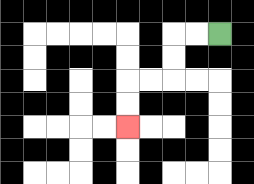{'start': '[9, 1]', 'end': '[5, 5]', 'path_directions': 'L,L,D,D,L,L,D,D', 'path_coordinates': '[[9, 1], [8, 1], [7, 1], [7, 2], [7, 3], [6, 3], [5, 3], [5, 4], [5, 5]]'}